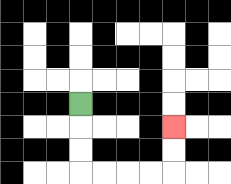{'start': '[3, 4]', 'end': '[7, 5]', 'path_directions': 'D,D,D,R,R,R,R,U,U', 'path_coordinates': '[[3, 4], [3, 5], [3, 6], [3, 7], [4, 7], [5, 7], [6, 7], [7, 7], [7, 6], [7, 5]]'}